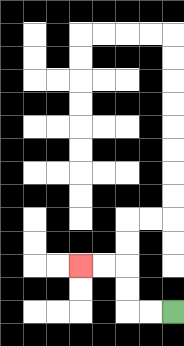{'start': '[7, 13]', 'end': '[3, 11]', 'path_directions': 'L,L,U,U,L,L', 'path_coordinates': '[[7, 13], [6, 13], [5, 13], [5, 12], [5, 11], [4, 11], [3, 11]]'}